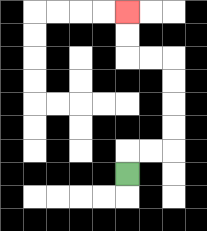{'start': '[5, 7]', 'end': '[5, 0]', 'path_directions': 'U,R,R,U,U,U,U,L,L,U,U', 'path_coordinates': '[[5, 7], [5, 6], [6, 6], [7, 6], [7, 5], [7, 4], [7, 3], [7, 2], [6, 2], [5, 2], [5, 1], [5, 0]]'}